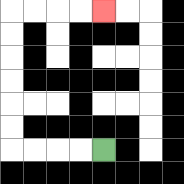{'start': '[4, 6]', 'end': '[4, 0]', 'path_directions': 'L,L,L,L,U,U,U,U,U,U,R,R,R,R', 'path_coordinates': '[[4, 6], [3, 6], [2, 6], [1, 6], [0, 6], [0, 5], [0, 4], [0, 3], [0, 2], [0, 1], [0, 0], [1, 0], [2, 0], [3, 0], [4, 0]]'}